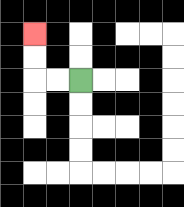{'start': '[3, 3]', 'end': '[1, 1]', 'path_directions': 'L,L,U,U', 'path_coordinates': '[[3, 3], [2, 3], [1, 3], [1, 2], [1, 1]]'}